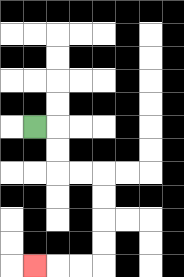{'start': '[1, 5]', 'end': '[1, 11]', 'path_directions': 'R,D,D,R,R,D,D,D,D,L,L,L', 'path_coordinates': '[[1, 5], [2, 5], [2, 6], [2, 7], [3, 7], [4, 7], [4, 8], [4, 9], [4, 10], [4, 11], [3, 11], [2, 11], [1, 11]]'}